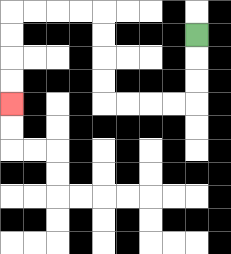{'start': '[8, 1]', 'end': '[0, 4]', 'path_directions': 'D,D,D,L,L,L,L,U,U,U,U,L,L,L,L,D,D,D,D', 'path_coordinates': '[[8, 1], [8, 2], [8, 3], [8, 4], [7, 4], [6, 4], [5, 4], [4, 4], [4, 3], [4, 2], [4, 1], [4, 0], [3, 0], [2, 0], [1, 0], [0, 0], [0, 1], [0, 2], [0, 3], [0, 4]]'}